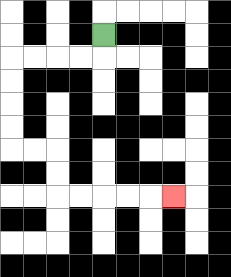{'start': '[4, 1]', 'end': '[7, 8]', 'path_directions': 'D,L,L,L,L,D,D,D,D,R,R,D,D,R,R,R,R,R', 'path_coordinates': '[[4, 1], [4, 2], [3, 2], [2, 2], [1, 2], [0, 2], [0, 3], [0, 4], [0, 5], [0, 6], [1, 6], [2, 6], [2, 7], [2, 8], [3, 8], [4, 8], [5, 8], [6, 8], [7, 8]]'}